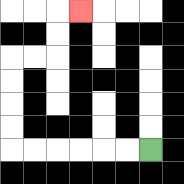{'start': '[6, 6]', 'end': '[3, 0]', 'path_directions': 'L,L,L,L,L,L,U,U,U,U,R,R,U,U,R', 'path_coordinates': '[[6, 6], [5, 6], [4, 6], [3, 6], [2, 6], [1, 6], [0, 6], [0, 5], [0, 4], [0, 3], [0, 2], [1, 2], [2, 2], [2, 1], [2, 0], [3, 0]]'}